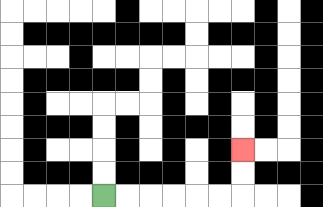{'start': '[4, 8]', 'end': '[10, 6]', 'path_directions': 'R,R,R,R,R,R,U,U', 'path_coordinates': '[[4, 8], [5, 8], [6, 8], [7, 8], [8, 8], [9, 8], [10, 8], [10, 7], [10, 6]]'}